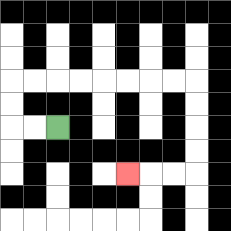{'start': '[2, 5]', 'end': '[5, 7]', 'path_directions': 'L,L,U,U,R,R,R,R,R,R,R,R,D,D,D,D,L,L,L', 'path_coordinates': '[[2, 5], [1, 5], [0, 5], [0, 4], [0, 3], [1, 3], [2, 3], [3, 3], [4, 3], [5, 3], [6, 3], [7, 3], [8, 3], [8, 4], [8, 5], [8, 6], [8, 7], [7, 7], [6, 7], [5, 7]]'}